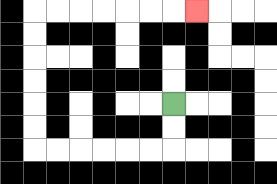{'start': '[7, 4]', 'end': '[8, 0]', 'path_directions': 'D,D,L,L,L,L,L,L,U,U,U,U,U,U,R,R,R,R,R,R,R', 'path_coordinates': '[[7, 4], [7, 5], [7, 6], [6, 6], [5, 6], [4, 6], [3, 6], [2, 6], [1, 6], [1, 5], [1, 4], [1, 3], [1, 2], [1, 1], [1, 0], [2, 0], [3, 0], [4, 0], [5, 0], [6, 0], [7, 0], [8, 0]]'}